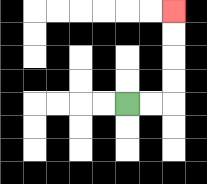{'start': '[5, 4]', 'end': '[7, 0]', 'path_directions': 'R,R,U,U,U,U', 'path_coordinates': '[[5, 4], [6, 4], [7, 4], [7, 3], [7, 2], [7, 1], [7, 0]]'}